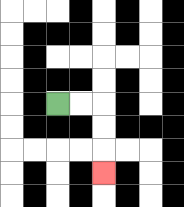{'start': '[2, 4]', 'end': '[4, 7]', 'path_directions': 'R,R,D,D,D', 'path_coordinates': '[[2, 4], [3, 4], [4, 4], [4, 5], [4, 6], [4, 7]]'}